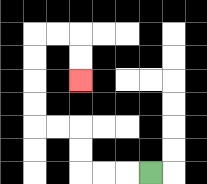{'start': '[6, 7]', 'end': '[3, 3]', 'path_directions': 'L,L,L,U,U,L,L,U,U,U,U,R,R,D,D', 'path_coordinates': '[[6, 7], [5, 7], [4, 7], [3, 7], [3, 6], [3, 5], [2, 5], [1, 5], [1, 4], [1, 3], [1, 2], [1, 1], [2, 1], [3, 1], [3, 2], [3, 3]]'}